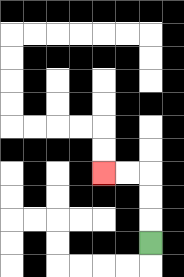{'start': '[6, 10]', 'end': '[4, 7]', 'path_directions': 'U,U,U,L,L', 'path_coordinates': '[[6, 10], [6, 9], [6, 8], [6, 7], [5, 7], [4, 7]]'}